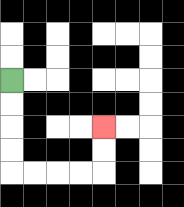{'start': '[0, 3]', 'end': '[4, 5]', 'path_directions': 'D,D,D,D,R,R,R,R,U,U', 'path_coordinates': '[[0, 3], [0, 4], [0, 5], [0, 6], [0, 7], [1, 7], [2, 7], [3, 7], [4, 7], [4, 6], [4, 5]]'}